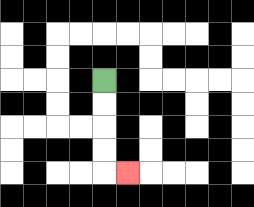{'start': '[4, 3]', 'end': '[5, 7]', 'path_directions': 'D,D,D,D,R', 'path_coordinates': '[[4, 3], [4, 4], [4, 5], [4, 6], [4, 7], [5, 7]]'}